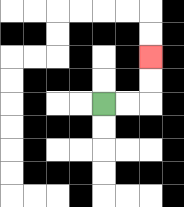{'start': '[4, 4]', 'end': '[6, 2]', 'path_directions': 'R,R,U,U', 'path_coordinates': '[[4, 4], [5, 4], [6, 4], [6, 3], [6, 2]]'}